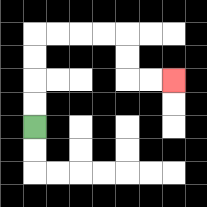{'start': '[1, 5]', 'end': '[7, 3]', 'path_directions': 'U,U,U,U,R,R,R,R,D,D,R,R', 'path_coordinates': '[[1, 5], [1, 4], [1, 3], [1, 2], [1, 1], [2, 1], [3, 1], [4, 1], [5, 1], [5, 2], [5, 3], [6, 3], [7, 3]]'}